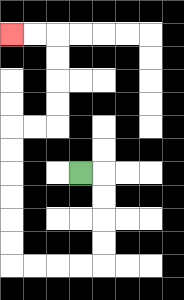{'start': '[3, 7]', 'end': '[0, 1]', 'path_directions': 'R,D,D,D,D,L,L,L,L,U,U,U,U,U,U,R,R,U,U,U,U,L,L', 'path_coordinates': '[[3, 7], [4, 7], [4, 8], [4, 9], [4, 10], [4, 11], [3, 11], [2, 11], [1, 11], [0, 11], [0, 10], [0, 9], [0, 8], [0, 7], [0, 6], [0, 5], [1, 5], [2, 5], [2, 4], [2, 3], [2, 2], [2, 1], [1, 1], [0, 1]]'}